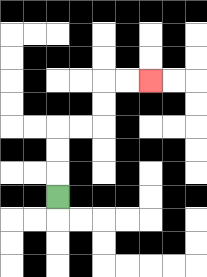{'start': '[2, 8]', 'end': '[6, 3]', 'path_directions': 'U,U,U,R,R,U,U,R,R', 'path_coordinates': '[[2, 8], [2, 7], [2, 6], [2, 5], [3, 5], [4, 5], [4, 4], [4, 3], [5, 3], [6, 3]]'}